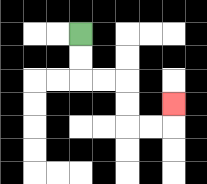{'start': '[3, 1]', 'end': '[7, 4]', 'path_directions': 'D,D,R,R,D,D,R,R,U', 'path_coordinates': '[[3, 1], [3, 2], [3, 3], [4, 3], [5, 3], [5, 4], [5, 5], [6, 5], [7, 5], [7, 4]]'}